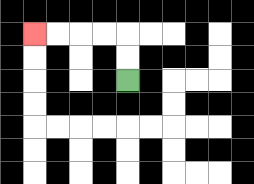{'start': '[5, 3]', 'end': '[1, 1]', 'path_directions': 'U,U,L,L,L,L', 'path_coordinates': '[[5, 3], [5, 2], [5, 1], [4, 1], [3, 1], [2, 1], [1, 1]]'}